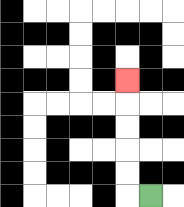{'start': '[6, 8]', 'end': '[5, 3]', 'path_directions': 'L,U,U,U,U,U', 'path_coordinates': '[[6, 8], [5, 8], [5, 7], [5, 6], [5, 5], [5, 4], [5, 3]]'}